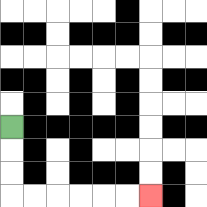{'start': '[0, 5]', 'end': '[6, 8]', 'path_directions': 'D,D,D,R,R,R,R,R,R', 'path_coordinates': '[[0, 5], [0, 6], [0, 7], [0, 8], [1, 8], [2, 8], [3, 8], [4, 8], [5, 8], [6, 8]]'}